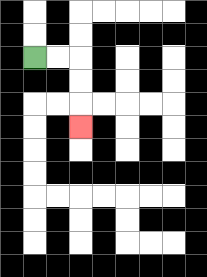{'start': '[1, 2]', 'end': '[3, 5]', 'path_directions': 'R,R,D,D,D', 'path_coordinates': '[[1, 2], [2, 2], [3, 2], [3, 3], [3, 4], [3, 5]]'}